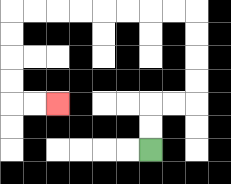{'start': '[6, 6]', 'end': '[2, 4]', 'path_directions': 'U,U,R,R,U,U,U,U,L,L,L,L,L,L,L,L,D,D,D,D,R,R', 'path_coordinates': '[[6, 6], [6, 5], [6, 4], [7, 4], [8, 4], [8, 3], [8, 2], [8, 1], [8, 0], [7, 0], [6, 0], [5, 0], [4, 0], [3, 0], [2, 0], [1, 0], [0, 0], [0, 1], [0, 2], [0, 3], [0, 4], [1, 4], [2, 4]]'}